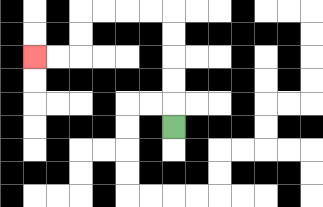{'start': '[7, 5]', 'end': '[1, 2]', 'path_directions': 'U,U,U,U,U,L,L,L,L,D,D,L,L', 'path_coordinates': '[[7, 5], [7, 4], [7, 3], [7, 2], [7, 1], [7, 0], [6, 0], [5, 0], [4, 0], [3, 0], [3, 1], [3, 2], [2, 2], [1, 2]]'}